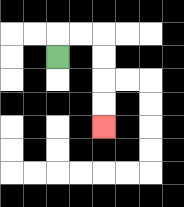{'start': '[2, 2]', 'end': '[4, 5]', 'path_directions': 'U,R,R,D,D,D,D', 'path_coordinates': '[[2, 2], [2, 1], [3, 1], [4, 1], [4, 2], [4, 3], [4, 4], [4, 5]]'}